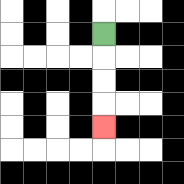{'start': '[4, 1]', 'end': '[4, 5]', 'path_directions': 'D,D,D,D', 'path_coordinates': '[[4, 1], [4, 2], [4, 3], [4, 4], [4, 5]]'}